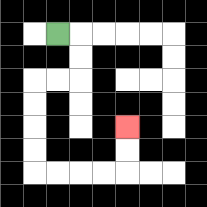{'start': '[2, 1]', 'end': '[5, 5]', 'path_directions': 'R,D,D,L,L,D,D,D,D,R,R,R,R,U,U', 'path_coordinates': '[[2, 1], [3, 1], [3, 2], [3, 3], [2, 3], [1, 3], [1, 4], [1, 5], [1, 6], [1, 7], [2, 7], [3, 7], [4, 7], [5, 7], [5, 6], [5, 5]]'}